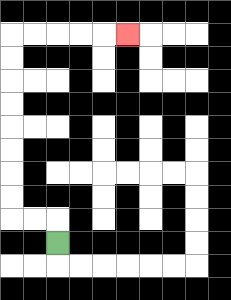{'start': '[2, 10]', 'end': '[5, 1]', 'path_directions': 'U,L,L,U,U,U,U,U,U,U,U,R,R,R,R,R', 'path_coordinates': '[[2, 10], [2, 9], [1, 9], [0, 9], [0, 8], [0, 7], [0, 6], [0, 5], [0, 4], [0, 3], [0, 2], [0, 1], [1, 1], [2, 1], [3, 1], [4, 1], [5, 1]]'}